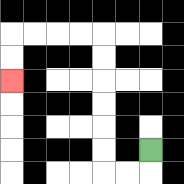{'start': '[6, 6]', 'end': '[0, 3]', 'path_directions': 'D,L,L,U,U,U,U,U,U,L,L,L,L,D,D', 'path_coordinates': '[[6, 6], [6, 7], [5, 7], [4, 7], [4, 6], [4, 5], [4, 4], [4, 3], [4, 2], [4, 1], [3, 1], [2, 1], [1, 1], [0, 1], [0, 2], [0, 3]]'}